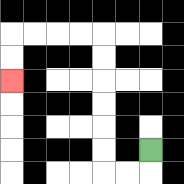{'start': '[6, 6]', 'end': '[0, 3]', 'path_directions': 'D,L,L,U,U,U,U,U,U,L,L,L,L,D,D', 'path_coordinates': '[[6, 6], [6, 7], [5, 7], [4, 7], [4, 6], [4, 5], [4, 4], [4, 3], [4, 2], [4, 1], [3, 1], [2, 1], [1, 1], [0, 1], [0, 2], [0, 3]]'}